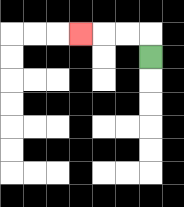{'start': '[6, 2]', 'end': '[3, 1]', 'path_directions': 'U,L,L,L', 'path_coordinates': '[[6, 2], [6, 1], [5, 1], [4, 1], [3, 1]]'}